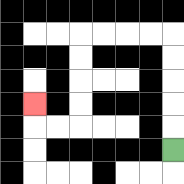{'start': '[7, 6]', 'end': '[1, 4]', 'path_directions': 'U,U,U,U,U,L,L,L,L,D,D,D,D,L,L,U', 'path_coordinates': '[[7, 6], [7, 5], [7, 4], [7, 3], [7, 2], [7, 1], [6, 1], [5, 1], [4, 1], [3, 1], [3, 2], [3, 3], [3, 4], [3, 5], [2, 5], [1, 5], [1, 4]]'}